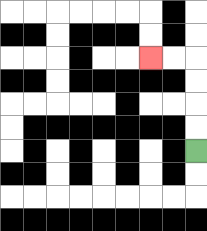{'start': '[8, 6]', 'end': '[6, 2]', 'path_directions': 'U,U,U,U,L,L', 'path_coordinates': '[[8, 6], [8, 5], [8, 4], [8, 3], [8, 2], [7, 2], [6, 2]]'}